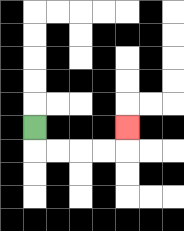{'start': '[1, 5]', 'end': '[5, 5]', 'path_directions': 'D,R,R,R,R,U', 'path_coordinates': '[[1, 5], [1, 6], [2, 6], [3, 6], [4, 6], [5, 6], [5, 5]]'}